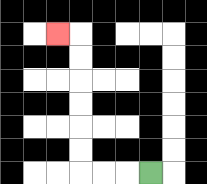{'start': '[6, 7]', 'end': '[2, 1]', 'path_directions': 'L,L,L,U,U,U,U,U,U,L', 'path_coordinates': '[[6, 7], [5, 7], [4, 7], [3, 7], [3, 6], [3, 5], [3, 4], [3, 3], [3, 2], [3, 1], [2, 1]]'}